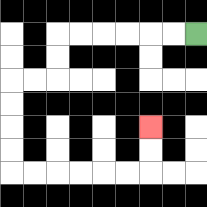{'start': '[8, 1]', 'end': '[6, 5]', 'path_directions': 'L,L,L,L,L,L,D,D,L,L,D,D,D,D,R,R,R,R,R,R,U,U', 'path_coordinates': '[[8, 1], [7, 1], [6, 1], [5, 1], [4, 1], [3, 1], [2, 1], [2, 2], [2, 3], [1, 3], [0, 3], [0, 4], [0, 5], [0, 6], [0, 7], [1, 7], [2, 7], [3, 7], [4, 7], [5, 7], [6, 7], [6, 6], [6, 5]]'}